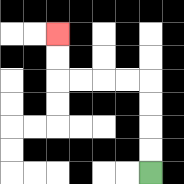{'start': '[6, 7]', 'end': '[2, 1]', 'path_directions': 'U,U,U,U,L,L,L,L,U,U', 'path_coordinates': '[[6, 7], [6, 6], [6, 5], [6, 4], [6, 3], [5, 3], [4, 3], [3, 3], [2, 3], [2, 2], [2, 1]]'}